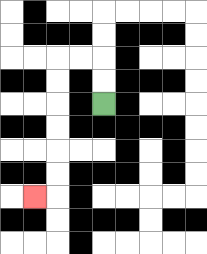{'start': '[4, 4]', 'end': '[1, 8]', 'path_directions': 'U,U,L,L,D,D,D,D,D,D,L', 'path_coordinates': '[[4, 4], [4, 3], [4, 2], [3, 2], [2, 2], [2, 3], [2, 4], [2, 5], [2, 6], [2, 7], [2, 8], [1, 8]]'}